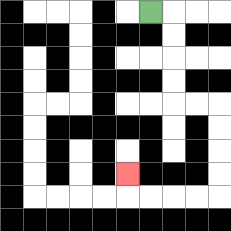{'start': '[6, 0]', 'end': '[5, 7]', 'path_directions': 'R,D,D,D,D,R,R,D,D,D,D,L,L,L,L,U', 'path_coordinates': '[[6, 0], [7, 0], [7, 1], [7, 2], [7, 3], [7, 4], [8, 4], [9, 4], [9, 5], [9, 6], [9, 7], [9, 8], [8, 8], [7, 8], [6, 8], [5, 8], [5, 7]]'}